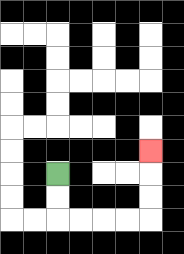{'start': '[2, 7]', 'end': '[6, 6]', 'path_directions': 'D,D,R,R,R,R,U,U,U', 'path_coordinates': '[[2, 7], [2, 8], [2, 9], [3, 9], [4, 9], [5, 9], [6, 9], [6, 8], [6, 7], [6, 6]]'}